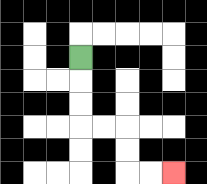{'start': '[3, 2]', 'end': '[7, 7]', 'path_directions': 'D,D,D,R,R,D,D,R,R', 'path_coordinates': '[[3, 2], [3, 3], [3, 4], [3, 5], [4, 5], [5, 5], [5, 6], [5, 7], [6, 7], [7, 7]]'}